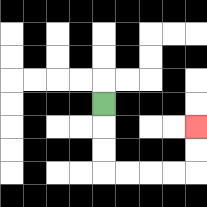{'start': '[4, 4]', 'end': '[8, 5]', 'path_directions': 'D,D,D,R,R,R,R,U,U', 'path_coordinates': '[[4, 4], [4, 5], [4, 6], [4, 7], [5, 7], [6, 7], [7, 7], [8, 7], [8, 6], [8, 5]]'}